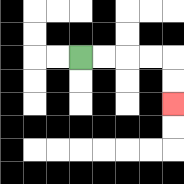{'start': '[3, 2]', 'end': '[7, 4]', 'path_directions': 'R,R,R,R,D,D', 'path_coordinates': '[[3, 2], [4, 2], [5, 2], [6, 2], [7, 2], [7, 3], [7, 4]]'}